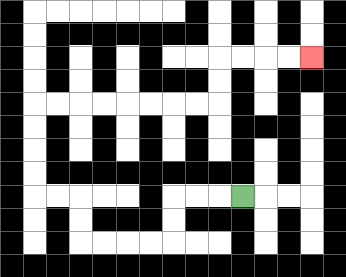{'start': '[10, 8]', 'end': '[13, 2]', 'path_directions': 'L,L,L,D,D,L,L,L,L,U,U,L,L,U,U,U,U,R,R,R,R,R,R,R,R,U,U,R,R,R,R', 'path_coordinates': '[[10, 8], [9, 8], [8, 8], [7, 8], [7, 9], [7, 10], [6, 10], [5, 10], [4, 10], [3, 10], [3, 9], [3, 8], [2, 8], [1, 8], [1, 7], [1, 6], [1, 5], [1, 4], [2, 4], [3, 4], [4, 4], [5, 4], [6, 4], [7, 4], [8, 4], [9, 4], [9, 3], [9, 2], [10, 2], [11, 2], [12, 2], [13, 2]]'}